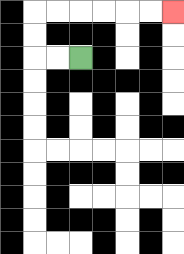{'start': '[3, 2]', 'end': '[7, 0]', 'path_directions': 'L,L,U,U,R,R,R,R,R,R', 'path_coordinates': '[[3, 2], [2, 2], [1, 2], [1, 1], [1, 0], [2, 0], [3, 0], [4, 0], [5, 0], [6, 0], [7, 0]]'}